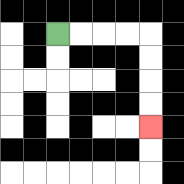{'start': '[2, 1]', 'end': '[6, 5]', 'path_directions': 'R,R,R,R,D,D,D,D', 'path_coordinates': '[[2, 1], [3, 1], [4, 1], [5, 1], [6, 1], [6, 2], [6, 3], [6, 4], [6, 5]]'}